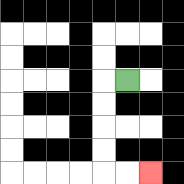{'start': '[5, 3]', 'end': '[6, 7]', 'path_directions': 'L,D,D,D,D,R,R', 'path_coordinates': '[[5, 3], [4, 3], [4, 4], [4, 5], [4, 6], [4, 7], [5, 7], [6, 7]]'}